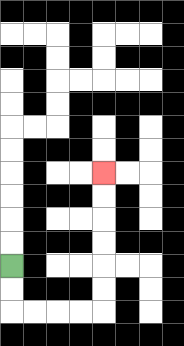{'start': '[0, 11]', 'end': '[4, 7]', 'path_directions': 'D,D,R,R,R,R,U,U,U,U,U,U', 'path_coordinates': '[[0, 11], [0, 12], [0, 13], [1, 13], [2, 13], [3, 13], [4, 13], [4, 12], [4, 11], [4, 10], [4, 9], [4, 8], [4, 7]]'}